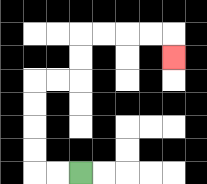{'start': '[3, 7]', 'end': '[7, 2]', 'path_directions': 'L,L,U,U,U,U,R,R,U,U,R,R,R,R,D', 'path_coordinates': '[[3, 7], [2, 7], [1, 7], [1, 6], [1, 5], [1, 4], [1, 3], [2, 3], [3, 3], [3, 2], [3, 1], [4, 1], [5, 1], [6, 1], [7, 1], [7, 2]]'}